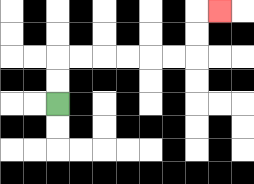{'start': '[2, 4]', 'end': '[9, 0]', 'path_directions': 'U,U,R,R,R,R,R,R,U,U,R', 'path_coordinates': '[[2, 4], [2, 3], [2, 2], [3, 2], [4, 2], [5, 2], [6, 2], [7, 2], [8, 2], [8, 1], [8, 0], [9, 0]]'}